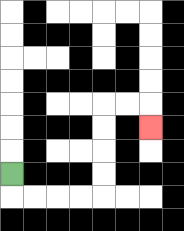{'start': '[0, 7]', 'end': '[6, 5]', 'path_directions': 'D,R,R,R,R,U,U,U,U,R,R,D', 'path_coordinates': '[[0, 7], [0, 8], [1, 8], [2, 8], [3, 8], [4, 8], [4, 7], [4, 6], [4, 5], [4, 4], [5, 4], [6, 4], [6, 5]]'}